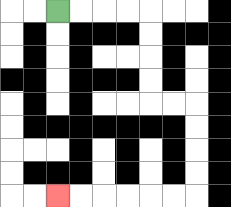{'start': '[2, 0]', 'end': '[2, 8]', 'path_directions': 'R,R,R,R,D,D,D,D,R,R,D,D,D,D,L,L,L,L,L,L', 'path_coordinates': '[[2, 0], [3, 0], [4, 0], [5, 0], [6, 0], [6, 1], [6, 2], [6, 3], [6, 4], [7, 4], [8, 4], [8, 5], [8, 6], [8, 7], [8, 8], [7, 8], [6, 8], [5, 8], [4, 8], [3, 8], [2, 8]]'}